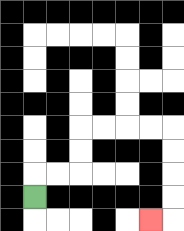{'start': '[1, 8]', 'end': '[6, 9]', 'path_directions': 'U,R,R,U,U,R,R,R,R,D,D,D,D,L', 'path_coordinates': '[[1, 8], [1, 7], [2, 7], [3, 7], [3, 6], [3, 5], [4, 5], [5, 5], [6, 5], [7, 5], [7, 6], [7, 7], [7, 8], [7, 9], [6, 9]]'}